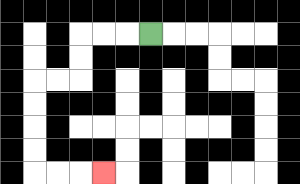{'start': '[6, 1]', 'end': '[4, 7]', 'path_directions': 'L,L,L,D,D,L,L,D,D,D,D,R,R,R', 'path_coordinates': '[[6, 1], [5, 1], [4, 1], [3, 1], [3, 2], [3, 3], [2, 3], [1, 3], [1, 4], [1, 5], [1, 6], [1, 7], [2, 7], [3, 7], [4, 7]]'}